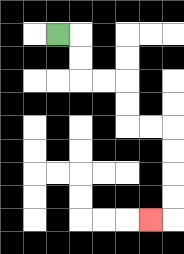{'start': '[2, 1]', 'end': '[6, 9]', 'path_directions': 'R,D,D,R,R,D,D,R,R,D,D,D,D,L', 'path_coordinates': '[[2, 1], [3, 1], [3, 2], [3, 3], [4, 3], [5, 3], [5, 4], [5, 5], [6, 5], [7, 5], [7, 6], [7, 7], [7, 8], [7, 9], [6, 9]]'}